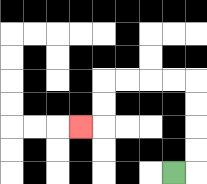{'start': '[7, 7]', 'end': '[3, 5]', 'path_directions': 'R,U,U,U,U,L,L,L,L,D,D,L', 'path_coordinates': '[[7, 7], [8, 7], [8, 6], [8, 5], [8, 4], [8, 3], [7, 3], [6, 3], [5, 3], [4, 3], [4, 4], [4, 5], [3, 5]]'}